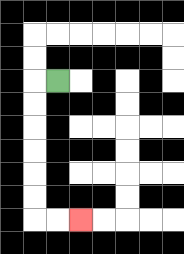{'start': '[2, 3]', 'end': '[3, 9]', 'path_directions': 'L,D,D,D,D,D,D,R,R', 'path_coordinates': '[[2, 3], [1, 3], [1, 4], [1, 5], [1, 6], [1, 7], [1, 8], [1, 9], [2, 9], [3, 9]]'}